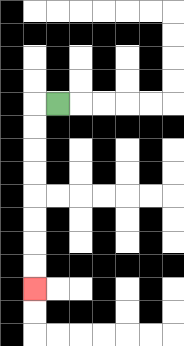{'start': '[2, 4]', 'end': '[1, 12]', 'path_directions': 'L,D,D,D,D,D,D,D,D', 'path_coordinates': '[[2, 4], [1, 4], [1, 5], [1, 6], [1, 7], [1, 8], [1, 9], [1, 10], [1, 11], [1, 12]]'}